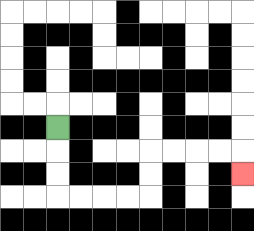{'start': '[2, 5]', 'end': '[10, 7]', 'path_directions': 'D,D,D,R,R,R,R,U,U,R,R,R,R,D', 'path_coordinates': '[[2, 5], [2, 6], [2, 7], [2, 8], [3, 8], [4, 8], [5, 8], [6, 8], [6, 7], [6, 6], [7, 6], [8, 6], [9, 6], [10, 6], [10, 7]]'}